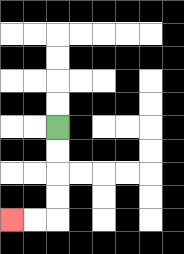{'start': '[2, 5]', 'end': '[0, 9]', 'path_directions': 'D,D,D,D,L,L', 'path_coordinates': '[[2, 5], [2, 6], [2, 7], [2, 8], [2, 9], [1, 9], [0, 9]]'}